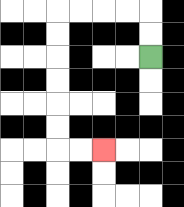{'start': '[6, 2]', 'end': '[4, 6]', 'path_directions': 'U,U,L,L,L,L,D,D,D,D,D,D,R,R', 'path_coordinates': '[[6, 2], [6, 1], [6, 0], [5, 0], [4, 0], [3, 0], [2, 0], [2, 1], [2, 2], [2, 3], [2, 4], [2, 5], [2, 6], [3, 6], [4, 6]]'}